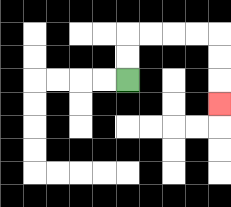{'start': '[5, 3]', 'end': '[9, 4]', 'path_directions': 'U,U,R,R,R,R,D,D,D', 'path_coordinates': '[[5, 3], [5, 2], [5, 1], [6, 1], [7, 1], [8, 1], [9, 1], [9, 2], [9, 3], [9, 4]]'}